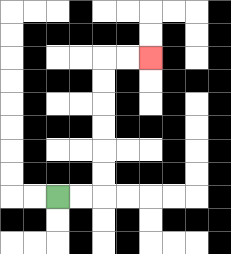{'start': '[2, 8]', 'end': '[6, 2]', 'path_directions': 'R,R,U,U,U,U,U,U,R,R', 'path_coordinates': '[[2, 8], [3, 8], [4, 8], [4, 7], [4, 6], [4, 5], [4, 4], [4, 3], [4, 2], [5, 2], [6, 2]]'}